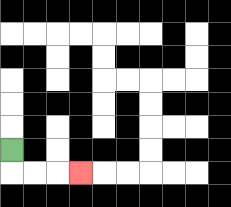{'start': '[0, 6]', 'end': '[3, 7]', 'path_directions': 'D,R,R,R', 'path_coordinates': '[[0, 6], [0, 7], [1, 7], [2, 7], [3, 7]]'}